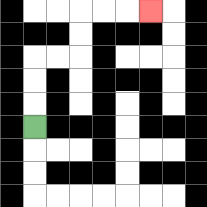{'start': '[1, 5]', 'end': '[6, 0]', 'path_directions': 'U,U,U,R,R,U,U,R,R,R', 'path_coordinates': '[[1, 5], [1, 4], [1, 3], [1, 2], [2, 2], [3, 2], [3, 1], [3, 0], [4, 0], [5, 0], [6, 0]]'}